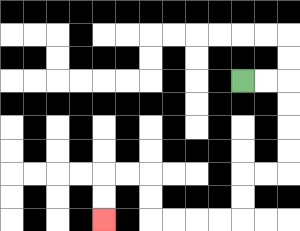{'start': '[10, 3]', 'end': '[4, 9]', 'path_directions': 'R,R,D,D,D,D,L,L,D,D,L,L,L,L,U,U,L,L,D,D', 'path_coordinates': '[[10, 3], [11, 3], [12, 3], [12, 4], [12, 5], [12, 6], [12, 7], [11, 7], [10, 7], [10, 8], [10, 9], [9, 9], [8, 9], [7, 9], [6, 9], [6, 8], [6, 7], [5, 7], [4, 7], [4, 8], [4, 9]]'}